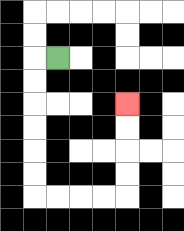{'start': '[2, 2]', 'end': '[5, 4]', 'path_directions': 'L,D,D,D,D,D,D,R,R,R,R,U,U,U,U', 'path_coordinates': '[[2, 2], [1, 2], [1, 3], [1, 4], [1, 5], [1, 6], [1, 7], [1, 8], [2, 8], [3, 8], [4, 8], [5, 8], [5, 7], [5, 6], [5, 5], [5, 4]]'}